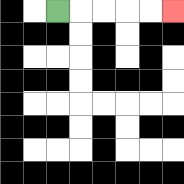{'start': '[2, 0]', 'end': '[7, 0]', 'path_directions': 'R,R,R,R,R', 'path_coordinates': '[[2, 0], [3, 0], [4, 0], [5, 0], [6, 0], [7, 0]]'}